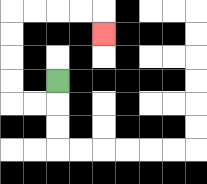{'start': '[2, 3]', 'end': '[4, 1]', 'path_directions': 'D,L,L,U,U,U,U,R,R,R,R,D', 'path_coordinates': '[[2, 3], [2, 4], [1, 4], [0, 4], [0, 3], [0, 2], [0, 1], [0, 0], [1, 0], [2, 0], [3, 0], [4, 0], [4, 1]]'}